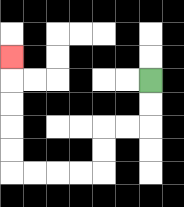{'start': '[6, 3]', 'end': '[0, 2]', 'path_directions': 'D,D,L,L,D,D,L,L,L,L,U,U,U,U,U', 'path_coordinates': '[[6, 3], [6, 4], [6, 5], [5, 5], [4, 5], [4, 6], [4, 7], [3, 7], [2, 7], [1, 7], [0, 7], [0, 6], [0, 5], [0, 4], [0, 3], [0, 2]]'}